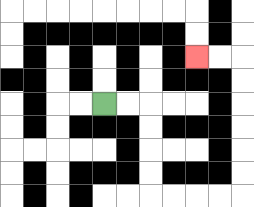{'start': '[4, 4]', 'end': '[8, 2]', 'path_directions': 'R,R,D,D,D,D,R,R,R,R,U,U,U,U,U,U,L,L', 'path_coordinates': '[[4, 4], [5, 4], [6, 4], [6, 5], [6, 6], [6, 7], [6, 8], [7, 8], [8, 8], [9, 8], [10, 8], [10, 7], [10, 6], [10, 5], [10, 4], [10, 3], [10, 2], [9, 2], [8, 2]]'}